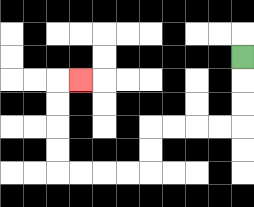{'start': '[10, 2]', 'end': '[3, 3]', 'path_directions': 'D,D,D,L,L,L,L,D,D,L,L,L,L,U,U,U,U,R', 'path_coordinates': '[[10, 2], [10, 3], [10, 4], [10, 5], [9, 5], [8, 5], [7, 5], [6, 5], [6, 6], [6, 7], [5, 7], [4, 7], [3, 7], [2, 7], [2, 6], [2, 5], [2, 4], [2, 3], [3, 3]]'}